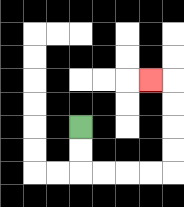{'start': '[3, 5]', 'end': '[6, 3]', 'path_directions': 'D,D,R,R,R,R,U,U,U,U,L', 'path_coordinates': '[[3, 5], [3, 6], [3, 7], [4, 7], [5, 7], [6, 7], [7, 7], [7, 6], [7, 5], [7, 4], [7, 3], [6, 3]]'}